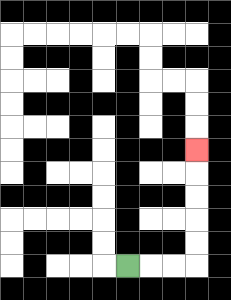{'start': '[5, 11]', 'end': '[8, 6]', 'path_directions': 'R,R,R,U,U,U,U,U', 'path_coordinates': '[[5, 11], [6, 11], [7, 11], [8, 11], [8, 10], [8, 9], [8, 8], [8, 7], [8, 6]]'}